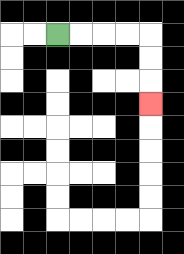{'start': '[2, 1]', 'end': '[6, 4]', 'path_directions': 'R,R,R,R,D,D,D', 'path_coordinates': '[[2, 1], [3, 1], [4, 1], [5, 1], [6, 1], [6, 2], [6, 3], [6, 4]]'}